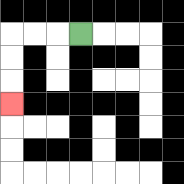{'start': '[3, 1]', 'end': '[0, 4]', 'path_directions': 'L,L,L,D,D,D', 'path_coordinates': '[[3, 1], [2, 1], [1, 1], [0, 1], [0, 2], [0, 3], [0, 4]]'}